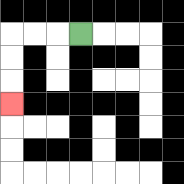{'start': '[3, 1]', 'end': '[0, 4]', 'path_directions': 'L,L,L,D,D,D', 'path_coordinates': '[[3, 1], [2, 1], [1, 1], [0, 1], [0, 2], [0, 3], [0, 4]]'}